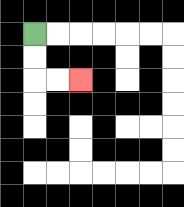{'start': '[1, 1]', 'end': '[3, 3]', 'path_directions': 'D,D,R,R', 'path_coordinates': '[[1, 1], [1, 2], [1, 3], [2, 3], [3, 3]]'}